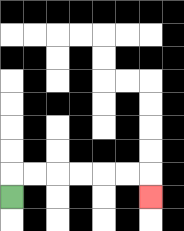{'start': '[0, 8]', 'end': '[6, 8]', 'path_directions': 'U,R,R,R,R,R,R,D', 'path_coordinates': '[[0, 8], [0, 7], [1, 7], [2, 7], [3, 7], [4, 7], [5, 7], [6, 7], [6, 8]]'}